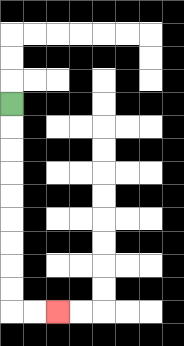{'start': '[0, 4]', 'end': '[2, 13]', 'path_directions': 'D,D,D,D,D,D,D,D,D,R,R', 'path_coordinates': '[[0, 4], [0, 5], [0, 6], [0, 7], [0, 8], [0, 9], [0, 10], [0, 11], [0, 12], [0, 13], [1, 13], [2, 13]]'}